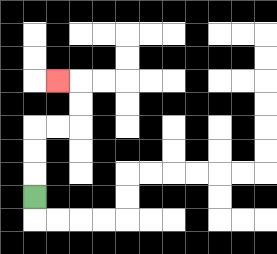{'start': '[1, 8]', 'end': '[2, 3]', 'path_directions': 'U,U,U,R,R,U,U,L', 'path_coordinates': '[[1, 8], [1, 7], [1, 6], [1, 5], [2, 5], [3, 5], [3, 4], [3, 3], [2, 3]]'}